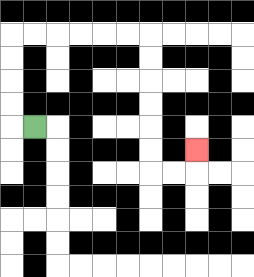{'start': '[1, 5]', 'end': '[8, 6]', 'path_directions': 'L,U,U,U,U,R,R,R,R,R,R,D,D,D,D,D,D,R,R,U', 'path_coordinates': '[[1, 5], [0, 5], [0, 4], [0, 3], [0, 2], [0, 1], [1, 1], [2, 1], [3, 1], [4, 1], [5, 1], [6, 1], [6, 2], [6, 3], [6, 4], [6, 5], [6, 6], [6, 7], [7, 7], [8, 7], [8, 6]]'}